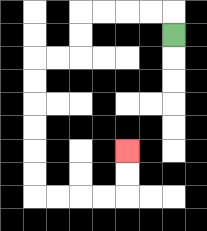{'start': '[7, 1]', 'end': '[5, 6]', 'path_directions': 'U,L,L,L,L,D,D,L,L,D,D,D,D,D,D,R,R,R,R,U,U', 'path_coordinates': '[[7, 1], [7, 0], [6, 0], [5, 0], [4, 0], [3, 0], [3, 1], [3, 2], [2, 2], [1, 2], [1, 3], [1, 4], [1, 5], [1, 6], [1, 7], [1, 8], [2, 8], [3, 8], [4, 8], [5, 8], [5, 7], [5, 6]]'}